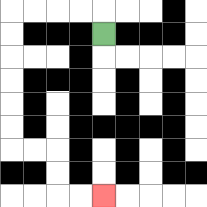{'start': '[4, 1]', 'end': '[4, 8]', 'path_directions': 'U,L,L,L,L,D,D,D,D,D,D,R,R,D,D,R,R', 'path_coordinates': '[[4, 1], [4, 0], [3, 0], [2, 0], [1, 0], [0, 0], [0, 1], [0, 2], [0, 3], [0, 4], [0, 5], [0, 6], [1, 6], [2, 6], [2, 7], [2, 8], [3, 8], [4, 8]]'}